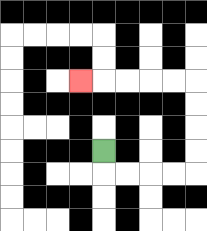{'start': '[4, 6]', 'end': '[3, 3]', 'path_directions': 'D,R,R,R,R,U,U,U,U,L,L,L,L,L', 'path_coordinates': '[[4, 6], [4, 7], [5, 7], [6, 7], [7, 7], [8, 7], [8, 6], [8, 5], [8, 4], [8, 3], [7, 3], [6, 3], [5, 3], [4, 3], [3, 3]]'}